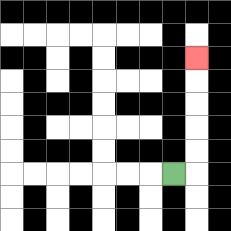{'start': '[7, 7]', 'end': '[8, 2]', 'path_directions': 'R,U,U,U,U,U', 'path_coordinates': '[[7, 7], [8, 7], [8, 6], [8, 5], [8, 4], [8, 3], [8, 2]]'}